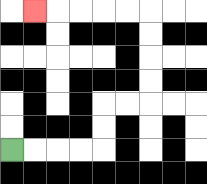{'start': '[0, 6]', 'end': '[1, 0]', 'path_directions': 'R,R,R,R,U,U,R,R,U,U,U,U,L,L,L,L,L', 'path_coordinates': '[[0, 6], [1, 6], [2, 6], [3, 6], [4, 6], [4, 5], [4, 4], [5, 4], [6, 4], [6, 3], [6, 2], [6, 1], [6, 0], [5, 0], [4, 0], [3, 0], [2, 0], [1, 0]]'}